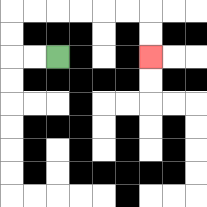{'start': '[2, 2]', 'end': '[6, 2]', 'path_directions': 'L,L,U,U,R,R,R,R,R,R,D,D', 'path_coordinates': '[[2, 2], [1, 2], [0, 2], [0, 1], [0, 0], [1, 0], [2, 0], [3, 0], [4, 0], [5, 0], [6, 0], [6, 1], [6, 2]]'}